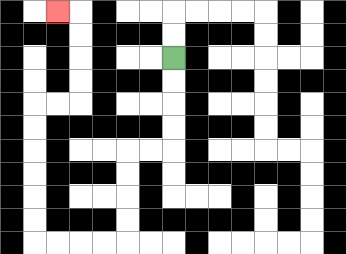{'start': '[7, 2]', 'end': '[2, 0]', 'path_directions': 'D,D,D,D,L,L,D,D,D,D,L,L,L,L,U,U,U,U,U,U,R,R,U,U,U,U,L', 'path_coordinates': '[[7, 2], [7, 3], [7, 4], [7, 5], [7, 6], [6, 6], [5, 6], [5, 7], [5, 8], [5, 9], [5, 10], [4, 10], [3, 10], [2, 10], [1, 10], [1, 9], [1, 8], [1, 7], [1, 6], [1, 5], [1, 4], [2, 4], [3, 4], [3, 3], [3, 2], [3, 1], [3, 0], [2, 0]]'}